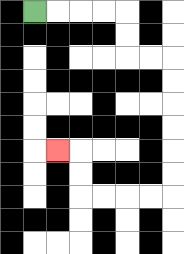{'start': '[1, 0]', 'end': '[2, 6]', 'path_directions': 'R,R,R,R,D,D,R,R,D,D,D,D,D,D,L,L,L,L,U,U,L', 'path_coordinates': '[[1, 0], [2, 0], [3, 0], [4, 0], [5, 0], [5, 1], [5, 2], [6, 2], [7, 2], [7, 3], [7, 4], [7, 5], [7, 6], [7, 7], [7, 8], [6, 8], [5, 8], [4, 8], [3, 8], [3, 7], [3, 6], [2, 6]]'}